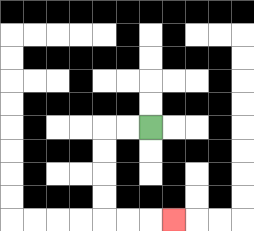{'start': '[6, 5]', 'end': '[7, 9]', 'path_directions': 'L,L,D,D,D,D,R,R,R', 'path_coordinates': '[[6, 5], [5, 5], [4, 5], [4, 6], [4, 7], [4, 8], [4, 9], [5, 9], [6, 9], [7, 9]]'}